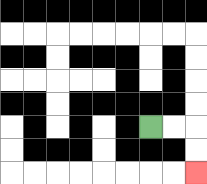{'start': '[6, 5]', 'end': '[8, 7]', 'path_directions': 'R,R,D,D', 'path_coordinates': '[[6, 5], [7, 5], [8, 5], [8, 6], [8, 7]]'}